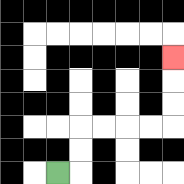{'start': '[2, 7]', 'end': '[7, 2]', 'path_directions': 'R,U,U,R,R,R,R,U,U,U', 'path_coordinates': '[[2, 7], [3, 7], [3, 6], [3, 5], [4, 5], [5, 5], [6, 5], [7, 5], [7, 4], [7, 3], [7, 2]]'}